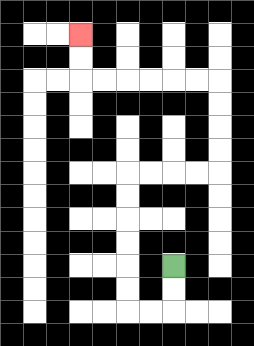{'start': '[7, 11]', 'end': '[3, 1]', 'path_directions': 'D,D,L,L,U,U,U,U,U,U,R,R,R,R,U,U,U,U,L,L,L,L,L,L,U,U', 'path_coordinates': '[[7, 11], [7, 12], [7, 13], [6, 13], [5, 13], [5, 12], [5, 11], [5, 10], [5, 9], [5, 8], [5, 7], [6, 7], [7, 7], [8, 7], [9, 7], [9, 6], [9, 5], [9, 4], [9, 3], [8, 3], [7, 3], [6, 3], [5, 3], [4, 3], [3, 3], [3, 2], [3, 1]]'}